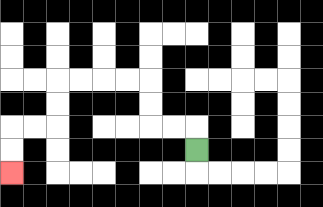{'start': '[8, 6]', 'end': '[0, 7]', 'path_directions': 'U,L,L,U,U,L,L,L,L,D,D,L,L,D,D', 'path_coordinates': '[[8, 6], [8, 5], [7, 5], [6, 5], [6, 4], [6, 3], [5, 3], [4, 3], [3, 3], [2, 3], [2, 4], [2, 5], [1, 5], [0, 5], [0, 6], [0, 7]]'}